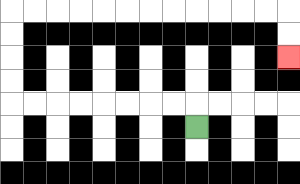{'start': '[8, 5]', 'end': '[12, 2]', 'path_directions': 'U,L,L,L,L,L,L,L,L,U,U,U,U,R,R,R,R,R,R,R,R,R,R,R,R,D,D', 'path_coordinates': '[[8, 5], [8, 4], [7, 4], [6, 4], [5, 4], [4, 4], [3, 4], [2, 4], [1, 4], [0, 4], [0, 3], [0, 2], [0, 1], [0, 0], [1, 0], [2, 0], [3, 0], [4, 0], [5, 0], [6, 0], [7, 0], [8, 0], [9, 0], [10, 0], [11, 0], [12, 0], [12, 1], [12, 2]]'}